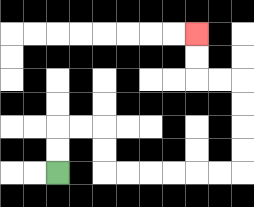{'start': '[2, 7]', 'end': '[8, 1]', 'path_directions': 'U,U,R,R,D,D,R,R,R,R,R,R,U,U,U,U,L,L,U,U', 'path_coordinates': '[[2, 7], [2, 6], [2, 5], [3, 5], [4, 5], [4, 6], [4, 7], [5, 7], [6, 7], [7, 7], [8, 7], [9, 7], [10, 7], [10, 6], [10, 5], [10, 4], [10, 3], [9, 3], [8, 3], [8, 2], [8, 1]]'}